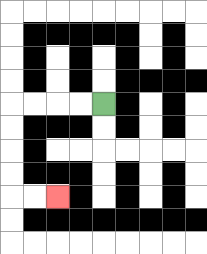{'start': '[4, 4]', 'end': '[2, 8]', 'path_directions': 'L,L,L,L,D,D,D,D,R,R', 'path_coordinates': '[[4, 4], [3, 4], [2, 4], [1, 4], [0, 4], [0, 5], [0, 6], [0, 7], [0, 8], [1, 8], [2, 8]]'}